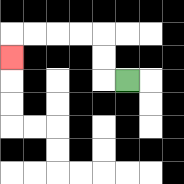{'start': '[5, 3]', 'end': '[0, 2]', 'path_directions': 'L,U,U,L,L,L,L,D', 'path_coordinates': '[[5, 3], [4, 3], [4, 2], [4, 1], [3, 1], [2, 1], [1, 1], [0, 1], [0, 2]]'}